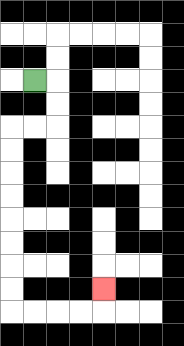{'start': '[1, 3]', 'end': '[4, 12]', 'path_directions': 'R,D,D,L,L,D,D,D,D,D,D,D,D,R,R,R,R,U', 'path_coordinates': '[[1, 3], [2, 3], [2, 4], [2, 5], [1, 5], [0, 5], [0, 6], [0, 7], [0, 8], [0, 9], [0, 10], [0, 11], [0, 12], [0, 13], [1, 13], [2, 13], [3, 13], [4, 13], [4, 12]]'}